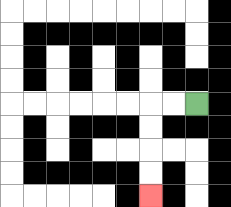{'start': '[8, 4]', 'end': '[6, 8]', 'path_directions': 'L,L,D,D,D,D', 'path_coordinates': '[[8, 4], [7, 4], [6, 4], [6, 5], [6, 6], [6, 7], [6, 8]]'}